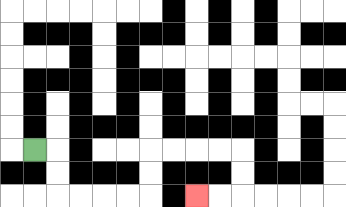{'start': '[1, 6]', 'end': '[8, 8]', 'path_directions': 'R,D,D,R,R,R,R,U,U,R,R,R,R,D,D,L,L', 'path_coordinates': '[[1, 6], [2, 6], [2, 7], [2, 8], [3, 8], [4, 8], [5, 8], [6, 8], [6, 7], [6, 6], [7, 6], [8, 6], [9, 6], [10, 6], [10, 7], [10, 8], [9, 8], [8, 8]]'}